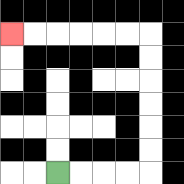{'start': '[2, 7]', 'end': '[0, 1]', 'path_directions': 'R,R,R,R,U,U,U,U,U,U,L,L,L,L,L,L', 'path_coordinates': '[[2, 7], [3, 7], [4, 7], [5, 7], [6, 7], [6, 6], [6, 5], [6, 4], [6, 3], [6, 2], [6, 1], [5, 1], [4, 1], [3, 1], [2, 1], [1, 1], [0, 1]]'}